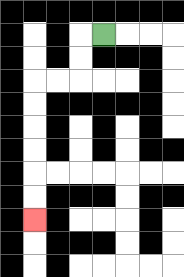{'start': '[4, 1]', 'end': '[1, 9]', 'path_directions': 'L,D,D,L,L,D,D,D,D,D,D', 'path_coordinates': '[[4, 1], [3, 1], [3, 2], [3, 3], [2, 3], [1, 3], [1, 4], [1, 5], [1, 6], [1, 7], [1, 8], [1, 9]]'}